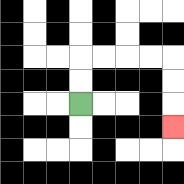{'start': '[3, 4]', 'end': '[7, 5]', 'path_directions': 'U,U,R,R,R,R,D,D,D', 'path_coordinates': '[[3, 4], [3, 3], [3, 2], [4, 2], [5, 2], [6, 2], [7, 2], [7, 3], [7, 4], [7, 5]]'}